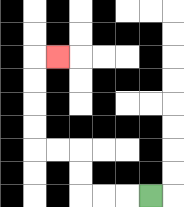{'start': '[6, 8]', 'end': '[2, 2]', 'path_directions': 'L,L,L,U,U,L,L,U,U,U,U,R', 'path_coordinates': '[[6, 8], [5, 8], [4, 8], [3, 8], [3, 7], [3, 6], [2, 6], [1, 6], [1, 5], [1, 4], [1, 3], [1, 2], [2, 2]]'}